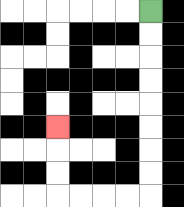{'start': '[6, 0]', 'end': '[2, 5]', 'path_directions': 'D,D,D,D,D,D,D,D,L,L,L,L,U,U,U', 'path_coordinates': '[[6, 0], [6, 1], [6, 2], [6, 3], [6, 4], [6, 5], [6, 6], [6, 7], [6, 8], [5, 8], [4, 8], [3, 8], [2, 8], [2, 7], [2, 6], [2, 5]]'}